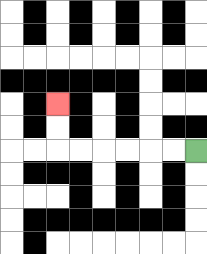{'start': '[8, 6]', 'end': '[2, 4]', 'path_directions': 'L,L,L,L,L,L,U,U', 'path_coordinates': '[[8, 6], [7, 6], [6, 6], [5, 6], [4, 6], [3, 6], [2, 6], [2, 5], [2, 4]]'}